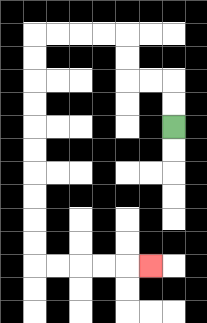{'start': '[7, 5]', 'end': '[6, 11]', 'path_directions': 'U,U,L,L,U,U,L,L,L,L,D,D,D,D,D,D,D,D,D,D,R,R,R,R,R', 'path_coordinates': '[[7, 5], [7, 4], [7, 3], [6, 3], [5, 3], [5, 2], [5, 1], [4, 1], [3, 1], [2, 1], [1, 1], [1, 2], [1, 3], [1, 4], [1, 5], [1, 6], [1, 7], [1, 8], [1, 9], [1, 10], [1, 11], [2, 11], [3, 11], [4, 11], [5, 11], [6, 11]]'}